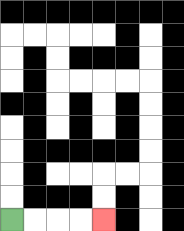{'start': '[0, 9]', 'end': '[4, 9]', 'path_directions': 'R,R,R,R', 'path_coordinates': '[[0, 9], [1, 9], [2, 9], [3, 9], [4, 9]]'}